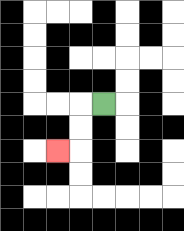{'start': '[4, 4]', 'end': '[2, 6]', 'path_directions': 'L,D,D,L', 'path_coordinates': '[[4, 4], [3, 4], [3, 5], [3, 6], [2, 6]]'}